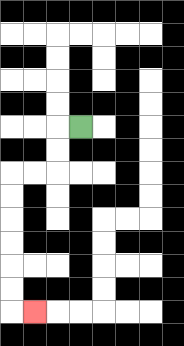{'start': '[3, 5]', 'end': '[1, 13]', 'path_directions': 'L,D,D,L,L,D,D,D,D,D,D,R', 'path_coordinates': '[[3, 5], [2, 5], [2, 6], [2, 7], [1, 7], [0, 7], [0, 8], [0, 9], [0, 10], [0, 11], [0, 12], [0, 13], [1, 13]]'}